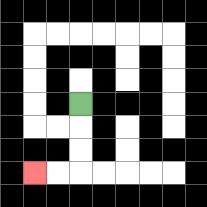{'start': '[3, 4]', 'end': '[1, 7]', 'path_directions': 'D,D,D,L,L', 'path_coordinates': '[[3, 4], [3, 5], [3, 6], [3, 7], [2, 7], [1, 7]]'}